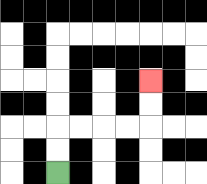{'start': '[2, 7]', 'end': '[6, 3]', 'path_directions': 'U,U,R,R,R,R,U,U', 'path_coordinates': '[[2, 7], [2, 6], [2, 5], [3, 5], [4, 5], [5, 5], [6, 5], [6, 4], [6, 3]]'}